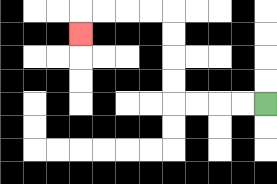{'start': '[11, 4]', 'end': '[3, 1]', 'path_directions': 'L,L,L,L,U,U,U,U,L,L,L,L,D', 'path_coordinates': '[[11, 4], [10, 4], [9, 4], [8, 4], [7, 4], [7, 3], [7, 2], [7, 1], [7, 0], [6, 0], [5, 0], [4, 0], [3, 0], [3, 1]]'}